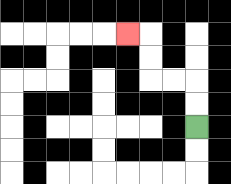{'start': '[8, 5]', 'end': '[5, 1]', 'path_directions': 'U,U,L,L,U,U,L', 'path_coordinates': '[[8, 5], [8, 4], [8, 3], [7, 3], [6, 3], [6, 2], [6, 1], [5, 1]]'}